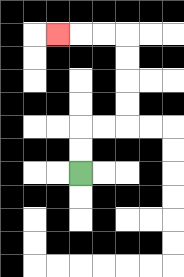{'start': '[3, 7]', 'end': '[2, 1]', 'path_directions': 'U,U,R,R,U,U,U,U,L,L,L', 'path_coordinates': '[[3, 7], [3, 6], [3, 5], [4, 5], [5, 5], [5, 4], [5, 3], [5, 2], [5, 1], [4, 1], [3, 1], [2, 1]]'}